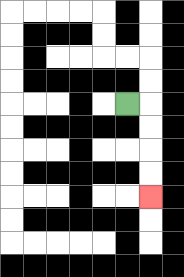{'start': '[5, 4]', 'end': '[6, 8]', 'path_directions': 'R,D,D,D,D', 'path_coordinates': '[[5, 4], [6, 4], [6, 5], [6, 6], [6, 7], [6, 8]]'}